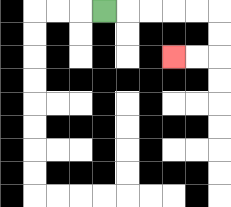{'start': '[4, 0]', 'end': '[7, 2]', 'path_directions': 'R,R,R,R,R,D,D,L,L', 'path_coordinates': '[[4, 0], [5, 0], [6, 0], [7, 0], [8, 0], [9, 0], [9, 1], [9, 2], [8, 2], [7, 2]]'}